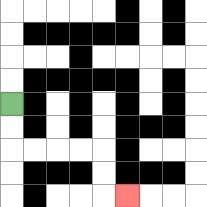{'start': '[0, 4]', 'end': '[5, 8]', 'path_directions': 'D,D,R,R,R,R,D,D,R', 'path_coordinates': '[[0, 4], [0, 5], [0, 6], [1, 6], [2, 6], [3, 6], [4, 6], [4, 7], [4, 8], [5, 8]]'}